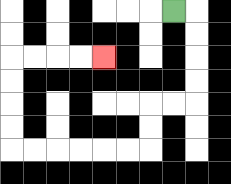{'start': '[7, 0]', 'end': '[4, 2]', 'path_directions': 'R,D,D,D,D,L,L,D,D,L,L,L,L,L,L,U,U,U,U,R,R,R,R', 'path_coordinates': '[[7, 0], [8, 0], [8, 1], [8, 2], [8, 3], [8, 4], [7, 4], [6, 4], [6, 5], [6, 6], [5, 6], [4, 6], [3, 6], [2, 6], [1, 6], [0, 6], [0, 5], [0, 4], [0, 3], [0, 2], [1, 2], [2, 2], [3, 2], [4, 2]]'}